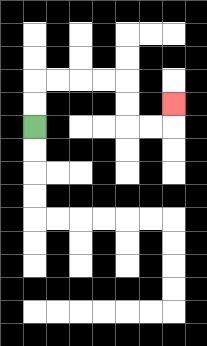{'start': '[1, 5]', 'end': '[7, 4]', 'path_directions': 'U,U,R,R,R,R,D,D,R,R,U', 'path_coordinates': '[[1, 5], [1, 4], [1, 3], [2, 3], [3, 3], [4, 3], [5, 3], [5, 4], [5, 5], [6, 5], [7, 5], [7, 4]]'}